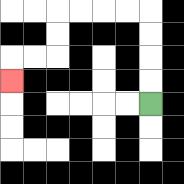{'start': '[6, 4]', 'end': '[0, 3]', 'path_directions': 'U,U,U,U,L,L,L,L,D,D,L,L,D', 'path_coordinates': '[[6, 4], [6, 3], [6, 2], [6, 1], [6, 0], [5, 0], [4, 0], [3, 0], [2, 0], [2, 1], [2, 2], [1, 2], [0, 2], [0, 3]]'}